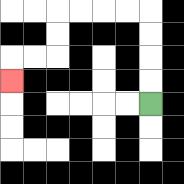{'start': '[6, 4]', 'end': '[0, 3]', 'path_directions': 'U,U,U,U,L,L,L,L,D,D,L,L,D', 'path_coordinates': '[[6, 4], [6, 3], [6, 2], [6, 1], [6, 0], [5, 0], [4, 0], [3, 0], [2, 0], [2, 1], [2, 2], [1, 2], [0, 2], [0, 3]]'}